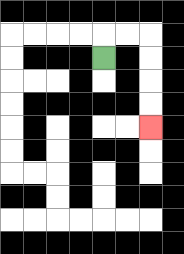{'start': '[4, 2]', 'end': '[6, 5]', 'path_directions': 'U,R,R,D,D,D,D', 'path_coordinates': '[[4, 2], [4, 1], [5, 1], [6, 1], [6, 2], [6, 3], [6, 4], [6, 5]]'}